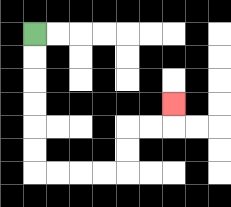{'start': '[1, 1]', 'end': '[7, 4]', 'path_directions': 'D,D,D,D,D,D,R,R,R,R,U,U,R,R,U', 'path_coordinates': '[[1, 1], [1, 2], [1, 3], [1, 4], [1, 5], [1, 6], [1, 7], [2, 7], [3, 7], [4, 7], [5, 7], [5, 6], [5, 5], [6, 5], [7, 5], [7, 4]]'}